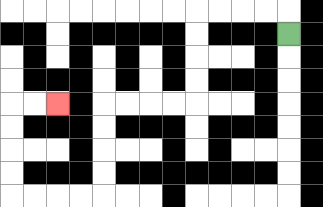{'start': '[12, 1]', 'end': '[2, 4]', 'path_directions': 'U,L,L,L,L,D,D,D,D,L,L,L,L,D,D,D,D,L,L,L,L,U,U,U,U,R,R', 'path_coordinates': '[[12, 1], [12, 0], [11, 0], [10, 0], [9, 0], [8, 0], [8, 1], [8, 2], [8, 3], [8, 4], [7, 4], [6, 4], [5, 4], [4, 4], [4, 5], [4, 6], [4, 7], [4, 8], [3, 8], [2, 8], [1, 8], [0, 8], [0, 7], [0, 6], [0, 5], [0, 4], [1, 4], [2, 4]]'}